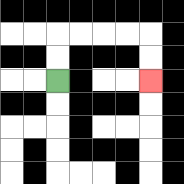{'start': '[2, 3]', 'end': '[6, 3]', 'path_directions': 'U,U,R,R,R,R,D,D', 'path_coordinates': '[[2, 3], [2, 2], [2, 1], [3, 1], [4, 1], [5, 1], [6, 1], [6, 2], [6, 3]]'}